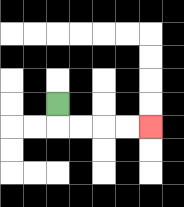{'start': '[2, 4]', 'end': '[6, 5]', 'path_directions': 'D,R,R,R,R', 'path_coordinates': '[[2, 4], [2, 5], [3, 5], [4, 5], [5, 5], [6, 5]]'}